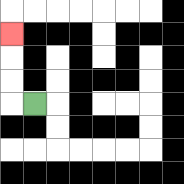{'start': '[1, 4]', 'end': '[0, 1]', 'path_directions': 'L,U,U,U', 'path_coordinates': '[[1, 4], [0, 4], [0, 3], [0, 2], [0, 1]]'}